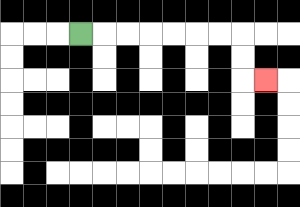{'start': '[3, 1]', 'end': '[11, 3]', 'path_directions': 'R,R,R,R,R,R,R,D,D,R', 'path_coordinates': '[[3, 1], [4, 1], [5, 1], [6, 1], [7, 1], [8, 1], [9, 1], [10, 1], [10, 2], [10, 3], [11, 3]]'}